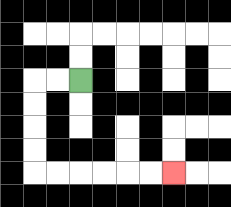{'start': '[3, 3]', 'end': '[7, 7]', 'path_directions': 'L,L,D,D,D,D,R,R,R,R,R,R', 'path_coordinates': '[[3, 3], [2, 3], [1, 3], [1, 4], [1, 5], [1, 6], [1, 7], [2, 7], [3, 7], [4, 7], [5, 7], [6, 7], [7, 7]]'}